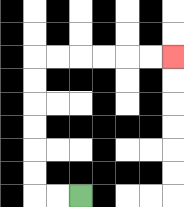{'start': '[3, 8]', 'end': '[7, 2]', 'path_directions': 'L,L,U,U,U,U,U,U,R,R,R,R,R,R', 'path_coordinates': '[[3, 8], [2, 8], [1, 8], [1, 7], [1, 6], [1, 5], [1, 4], [1, 3], [1, 2], [2, 2], [3, 2], [4, 2], [5, 2], [6, 2], [7, 2]]'}